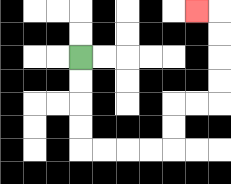{'start': '[3, 2]', 'end': '[8, 0]', 'path_directions': 'D,D,D,D,R,R,R,R,U,U,R,R,U,U,U,U,L', 'path_coordinates': '[[3, 2], [3, 3], [3, 4], [3, 5], [3, 6], [4, 6], [5, 6], [6, 6], [7, 6], [7, 5], [7, 4], [8, 4], [9, 4], [9, 3], [9, 2], [9, 1], [9, 0], [8, 0]]'}